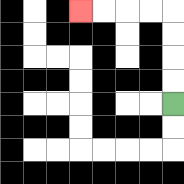{'start': '[7, 4]', 'end': '[3, 0]', 'path_directions': 'U,U,U,U,L,L,L,L', 'path_coordinates': '[[7, 4], [7, 3], [7, 2], [7, 1], [7, 0], [6, 0], [5, 0], [4, 0], [3, 0]]'}